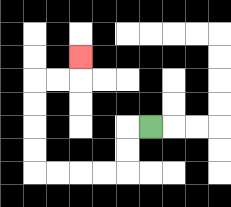{'start': '[6, 5]', 'end': '[3, 2]', 'path_directions': 'L,D,D,L,L,L,L,U,U,U,U,R,R,U', 'path_coordinates': '[[6, 5], [5, 5], [5, 6], [5, 7], [4, 7], [3, 7], [2, 7], [1, 7], [1, 6], [1, 5], [1, 4], [1, 3], [2, 3], [3, 3], [3, 2]]'}